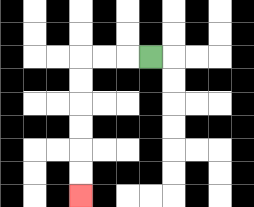{'start': '[6, 2]', 'end': '[3, 8]', 'path_directions': 'L,L,L,D,D,D,D,D,D', 'path_coordinates': '[[6, 2], [5, 2], [4, 2], [3, 2], [3, 3], [3, 4], [3, 5], [3, 6], [3, 7], [3, 8]]'}